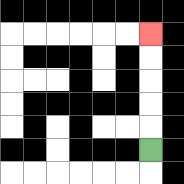{'start': '[6, 6]', 'end': '[6, 1]', 'path_directions': 'U,U,U,U,U', 'path_coordinates': '[[6, 6], [6, 5], [6, 4], [6, 3], [6, 2], [6, 1]]'}